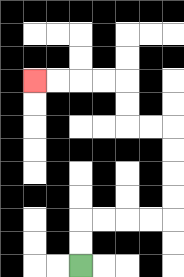{'start': '[3, 11]', 'end': '[1, 3]', 'path_directions': 'U,U,R,R,R,R,U,U,U,U,L,L,U,U,L,L,L,L', 'path_coordinates': '[[3, 11], [3, 10], [3, 9], [4, 9], [5, 9], [6, 9], [7, 9], [7, 8], [7, 7], [7, 6], [7, 5], [6, 5], [5, 5], [5, 4], [5, 3], [4, 3], [3, 3], [2, 3], [1, 3]]'}